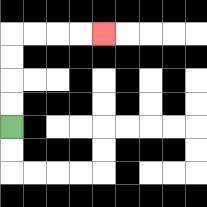{'start': '[0, 5]', 'end': '[4, 1]', 'path_directions': 'U,U,U,U,R,R,R,R', 'path_coordinates': '[[0, 5], [0, 4], [0, 3], [0, 2], [0, 1], [1, 1], [2, 1], [3, 1], [4, 1]]'}